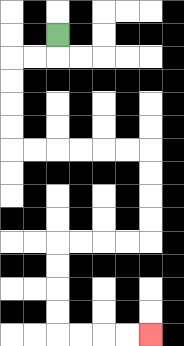{'start': '[2, 1]', 'end': '[6, 14]', 'path_directions': 'D,L,L,D,D,D,D,R,R,R,R,R,R,D,D,D,D,L,L,L,L,D,D,D,D,R,R,R,R', 'path_coordinates': '[[2, 1], [2, 2], [1, 2], [0, 2], [0, 3], [0, 4], [0, 5], [0, 6], [1, 6], [2, 6], [3, 6], [4, 6], [5, 6], [6, 6], [6, 7], [6, 8], [6, 9], [6, 10], [5, 10], [4, 10], [3, 10], [2, 10], [2, 11], [2, 12], [2, 13], [2, 14], [3, 14], [4, 14], [5, 14], [6, 14]]'}